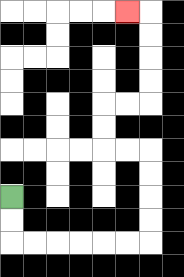{'start': '[0, 8]', 'end': '[5, 0]', 'path_directions': 'D,D,R,R,R,R,R,R,U,U,U,U,L,L,U,U,R,R,U,U,U,U,L', 'path_coordinates': '[[0, 8], [0, 9], [0, 10], [1, 10], [2, 10], [3, 10], [4, 10], [5, 10], [6, 10], [6, 9], [6, 8], [6, 7], [6, 6], [5, 6], [4, 6], [4, 5], [4, 4], [5, 4], [6, 4], [6, 3], [6, 2], [6, 1], [6, 0], [5, 0]]'}